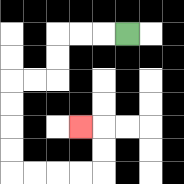{'start': '[5, 1]', 'end': '[3, 5]', 'path_directions': 'L,L,L,D,D,L,L,D,D,D,D,R,R,R,R,U,U,L', 'path_coordinates': '[[5, 1], [4, 1], [3, 1], [2, 1], [2, 2], [2, 3], [1, 3], [0, 3], [0, 4], [0, 5], [0, 6], [0, 7], [1, 7], [2, 7], [3, 7], [4, 7], [4, 6], [4, 5], [3, 5]]'}